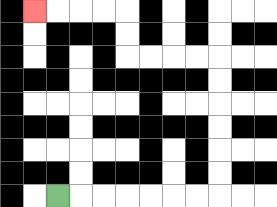{'start': '[2, 8]', 'end': '[1, 0]', 'path_directions': 'R,R,R,R,R,R,R,U,U,U,U,U,U,L,L,L,L,U,U,L,L,L,L', 'path_coordinates': '[[2, 8], [3, 8], [4, 8], [5, 8], [6, 8], [7, 8], [8, 8], [9, 8], [9, 7], [9, 6], [9, 5], [9, 4], [9, 3], [9, 2], [8, 2], [7, 2], [6, 2], [5, 2], [5, 1], [5, 0], [4, 0], [3, 0], [2, 0], [1, 0]]'}